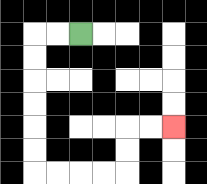{'start': '[3, 1]', 'end': '[7, 5]', 'path_directions': 'L,L,D,D,D,D,D,D,R,R,R,R,U,U,R,R', 'path_coordinates': '[[3, 1], [2, 1], [1, 1], [1, 2], [1, 3], [1, 4], [1, 5], [1, 6], [1, 7], [2, 7], [3, 7], [4, 7], [5, 7], [5, 6], [5, 5], [6, 5], [7, 5]]'}